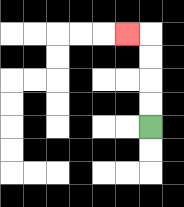{'start': '[6, 5]', 'end': '[5, 1]', 'path_directions': 'U,U,U,U,L', 'path_coordinates': '[[6, 5], [6, 4], [6, 3], [6, 2], [6, 1], [5, 1]]'}